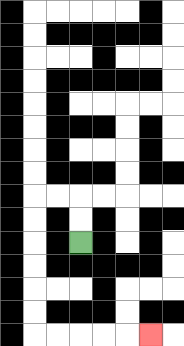{'start': '[3, 10]', 'end': '[6, 14]', 'path_directions': 'U,U,L,L,D,D,D,D,D,D,R,R,R,R,R', 'path_coordinates': '[[3, 10], [3, 9], [3, 8], [2, 8], [1, 8], [1, 9], [1, 10], [1, 11], [1, 12], [1, 13], [1, 14], [2, 14], [3, 14], [4, 14], [5, 14], [6, 14]]'}